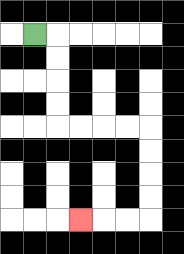{'start': '[1, 1]', 'end': '[3, 9]', 'path_directions': 'R,D,D,D,D,R,R,R,R,D,D,D,D,L,L,L', 'path_coordinates': '[[1, 1], [2, 1], [2, 2], [2, 3], [2, 4], [2, 5], [3, 5], [4, 5], [5, 5], [6, 5], [6, 6], [6, 7], [6, 8], [6, 9], [5, 9], [4, 9], [3, 9]]'}